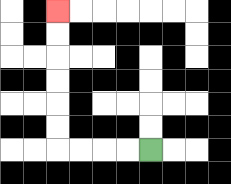{'start': '[6, 6]', 'end': '[2, 0]', 'path_directions': 'L,L,L,L,U,U,U,U,U,U', 'path_coordinates': '[[6, 6], [5, 6], [4, 6], [3, 6], [2, 6], [2, 5], [2, 4], [2, 3], [2, 2], [2, 1], [2, 0]]'}